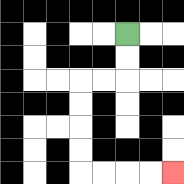{'start': '[5, 1]', 'end': '[7, 7]', 'path_directions': 'D,D,L,L,D,D,D,D,R,R,R,R', 'path_coordinates': '[[5, 1], [5, 2], [5, 3], [4, 3], [3, 3], [3, 4], [3, 5], [3, 6], [3, 7], [4, 7], [5, 7], [6, 7], [7, 7]]'}